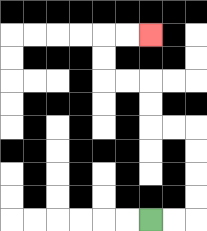{'start': '[6, 9]', 'end': '[6, 1]', 'path_directions': 'R,R,U,U,U,U,L,L,U,U,L,L,U,U,R,R', 'path_coordinates': '[[6, 9], [7, 9], [8, 9], [8, 8], [8, 7], [8, 6], [8, 5], [7, 5], [6, 5], [6, 4], [6, 3], [5, 3], [4, 3], [4, 2], [4, 1], [5, 1], [6, 1]]'}